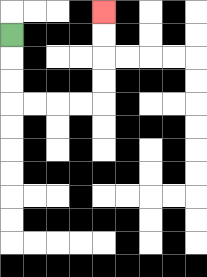{'start': '[0, 1]', 'end': '[4, 0]', 'path_directions': 'D,D,D,R,R,R,R,U,U,U,U', 'path_coordinates': '[[0, 1], [0, 2], [0, 3], [0, 4], [1, 4], [2, 4], [3, 4], [4, 4], [4, 3], [4, 2], [4, 1], [4, 0]]'}